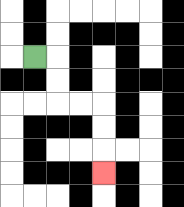{'start': '[1, 2]', 'end': '[4, 7]', 'path_directions': 'R,D,D,R,R,D,D,D', 'path_coordinates': '[[1, 2], [2, 2], [2, 3], [2, 4], [3, 4], [4, 4], [4, 5], [4, 6], [4, 7]]'}